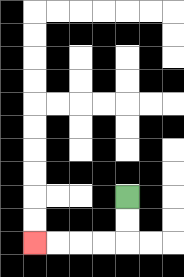{'start': '[5, 8]', 'end': '[1, 10]', 'path_directions': 'D,D,L,L,L,L', 'path_coordinates': '[[5, 8], [5, 9], [5, 10], [4, 10], [3, 10], [2, 10], [1, 10]]'}